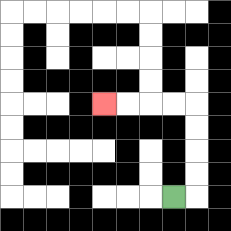{'start': '[7, 8]', 'end': '[4, 4]', 'path_directions': 'R,U,U,U,U,L,L,L,L', 'path_coordinates': '[[7, 8], [8, 8], [8, 7], [8, 6], [8, 5], [8, 4], [7, 4], [6, 4], [5, 4], [4, 4]]'}